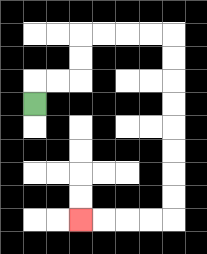{'start': '[1, 4]', 'end': '[3, 9]', 'path_directions': 'U,R,R,U,U,R,R,R,R,D,D,D,D,D,D,D,D,L,L,L,L', 'path_coordinates': '[[1, 4], [1, 3], [2, 3], [3, 3], [3, 2], [3, 1], [4, 1], [5, 1], [6, 1], [7, 1], [7, 2], [7, 3], [7, 4], [7, 5], [7, 6], [7, 7], [7, 8], [7, 9], [6, 9], [5, 9], [4, 9], [3, 9]]'}